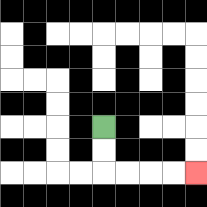{'start': '[4, 5]', 'end': '[8, 7]', 'path_directions': 'D,D,R,R,R,R', 'path_coordinates': '[[4, 5], [4, 6], [4, 7], [5, 7], [6, 7], [7, 7], [8, 7]]'}